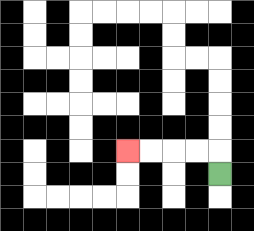{'start': '[9, 7]', 'end': '[5, 6]', 'path_directions': 'U,L,L,L,L', 'path_coordinates': '[[9, 7], [9, 6], [8, 6], [7, 6], [6, 6], [5, 6]]'}